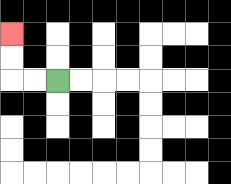{'start': '[2, 3]', 'end': '[0, 1]', 'path_directions': 'L,L,U,U', 'path_coordinates': '[[2, 3], [1, 3], [0, 3], [0, 2], [0, 1]]'}